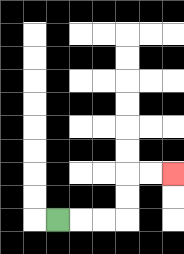{'start': '[2, 9]', 'end': '[7, 7]', 'path_directions': 'R,R,R,U,U,R,R', 'path_coordinates': '[[2, 9], [3, 9], [4, 9], [5, 9], [5, 8], [5, 7], [6, 7], [7, 7]]'}